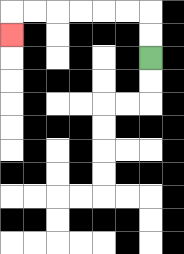{'start': '[6, 2]', 'end': '[0, 1]', 'path_directions': 'U,U,L,L,L,L,L,L,D', 'path_coordinates': '[[6, 2], [6, 1], [6, 0], [5, 0], [4, 0], [3, 0], [2, 0], [1, 0], [0, 0], [0, 1]]'}